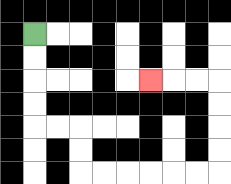{'start': '[1, 1]', 'end': '[6, 3]', 'path_directions': 'D,D,D,D,R,R,D,D,R,R,R,R,R,R,U,U,U,U,L,L,L', 'path_coordinates': '[[1, 1], [1, 2], [1, 3], [1, 4], [1, 5], [2, 5], [3, 5], [3, 6], [3, 7], [4, 7], [5, 7], [6, 7], [7, 7], [8, 7], [9, 7], [9, 6], [9, 5], [9, 4], [9, 3], [8, 3], [7, 3], [6, 3]]'}